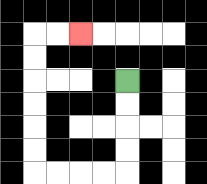{'start': '[5, 3]', 'end': '[3, 1]', 'path_directions': 'D,D,D,D,L,L,L,L,U,U,U,U,U,U,R,R', 'path_coordinates': '[[5, 3], [5, 4], [5, 5], [5, 6], [5, 7], [4, 7], [3, 7], [2, 7], [1, 7], [1, 6], [1, 5], [1, 4], [1, 3], [1, 2], [1, 1], [2, 1], [3, 1]]'}